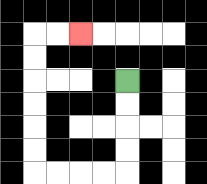{'start': '[5, 3]', 'end': '[3, 1]', 'path_directions': 'D,D,D,D,L,L,L,L,U,U,U,U,U,U,R,R', 'path_coordinates': '[[5, 3], [5, 4], [5, 5], [5, 6], [5, 7], [4, 7], [3, 7], [2, 7], [1, 7], [1, 6], [1, 5], [1, 4], [1, 3], [1, 2], [1, 1], [2, 1], [3, 1]]'}